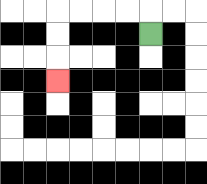{'start': '[6, 1]', 'end': '[2, 3]', 'path_directions': 'U,L,L,L,L,D,D,D', 'path_coordinates': '[[6, 1], [6, 0], [5, 0], [4, 0], [3, 0], [2, 0], [2, 1], [2, 2], [2, 3]]'}